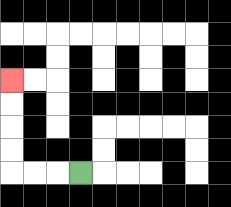{'start': '[3, 7]', 'end': '[0, 3]', 'path_directions': 'L,L,L,U,U,U,U', 'path_coordinates': '[[3, 7], [2, 7], [1, 7], [0, 7], [0, 6], [0, 5], [0, 4], [0, 3]]'}